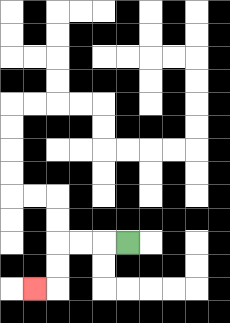{'start': '[5, 10]', 'end': '[1, 12]', 'path_directions': 'L,L,L,D,D,L', 'path_coordinates': '[[5, 10], [4, 10], [3, 10], [2, 10], [2, 11], [2, 12], [1, 12]]'}